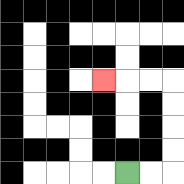{'start': '[5, 7]', 'end': '[4, 3]', 'path_directions': 'R,R,U,U,U,U,L,L,L', 'path_coordinates': '[[5, 7], [6, 7], [7, 7], [7, 6], [7, 5], [7, 4], [7, 3], [6, 3], [5, 3], [4, 3]]'}